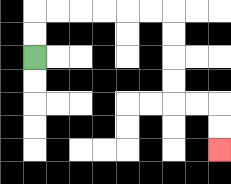{'start': '[1, 2]', 'end': '[9, 6]', 'path_directions': 'U,U,R,R,R,R,R,R,D,D,D,D,R,R,D,D', 'path_coordinates': '[[1, 2], [1, 1], [1, 0], [2, 0], [3, 0], [4, 0], [5, 0], [6, 0], [7, 0], [7, 1], [7, 2], [7, 3], [7, 4], [8, 4], [9, 4], [9, 5], [9, 6]]'}